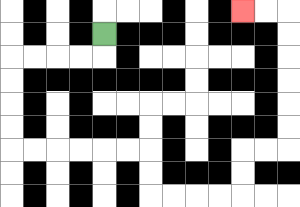{'start': '[4, 1]', 'end': '[10, 0]', 'path_directions': 'D,L,L,L,L,D,D,D,D,R,R,R,R,R,R,D,D,R,R,R,R,U,U,R,R,U,U,U,U,U,U,L,L', 'path_coordinates': '[[4, 1], [4, 2], [3, 2], [2, 2], [1, 2], [0, 2], [0, 3], [0, 4], [0, 5], [0, 6], [1, 6], [2, 6], [3, 6], [4, 6], [5, 6], [6, 6], [6, 7], [6, 8], [7, 8], [8, 8], [9, 8], [10, 8], [10, 7], [10, 6], [11, 6], [12, 6], [12, 5], [12, 4], [12, 3], [12, 2], [12, 1], [12, 0], [11, 0], [10, 0]]'}